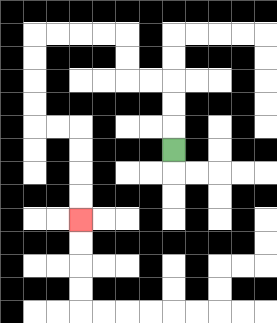{'start': '[7, 6]', 'end': '[3, 9]', 'path_directions': 'U,U,U,L,L,U,U,L,L,L,L,D,D,D,D,R,R,D,D,D,D', 'path_coordinates': '[[7, 6], [7, 5], [7, 4], [7, 3], [6, 3], [5, 3], [5, 2], [5, 1], [4, 1], [3, 1], [2, 1], [1, 1], [1, 2], [1, 3], [1, 4], [1, 5], [2, 5], [3, 5], [3, 6], [3, 7], [3, 8], [3, 9]]'}